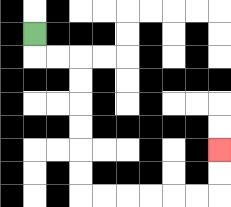{'start': '[1, 1]', 'end': '[9, 6]', 'path_directions': 'D,R,R,D,D,D,D,D,D,R,R,R,R,R,R,U,U', 'path_coordinates': '[[1, 1], [1, 2], [2, 2], [3, 2], [3, 3], [3, 4], [3, 5], [3, 6], [3, 7], [3, 8], [4, 8], [5, 8], [6, 8], [7, 8], [8, 8], [9, 8], [9, 7], [9, 6]]'}